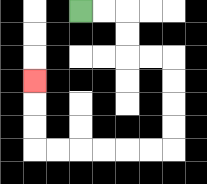{'start': '[3, 0]', 'end': '[1, 3]', 'path_directions': 'R,R,D,D,R,R,D,D,D,D,L,L,L,L,L,L,U,U,U', 'path_coordinates': '[[3, 0], [4, 0], [5, 0], [5, 1], [5, 2], [6, 2], [7, 2], [7, 3], [7, 4], [7, 5], [7, 6], [6, 6], [5, 6], [4, 6], [3, 6], [2, 6], [1, 6], [1, 5], [1, 4], [1, 3]]'}